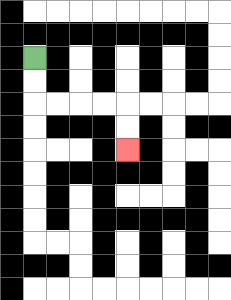{'start': '[1, 2]', 'end': '[5, 6]', 'path_directions': 'D,D,R,R,R,R,D,D', 'path_coordinates': '[[1, 2], [1, 3], [1, 4], [2, 4], [3, 4], [4, 4], [5, 4], [5, 5], [5, 6]]'}